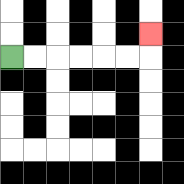{'start': '[0, 2]', 'end': '[6, 1]', 'path_directions': 'R,R,R,R,R,R,U', 'path_coordinates': '[[0, 2], [1, 2], [2, 2], [3, 2], [4, 2], [5, 2], [6, 2], [6, 1]]'}